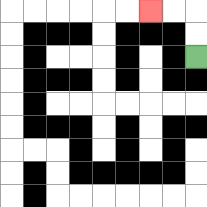{'start': '[8, 2]', 'end': '[6, 0]', 'path_directions': 'U,U,L,L', 'path_coordinates': '[[8, 2], [8, 1], [8, 0], [7, 0], [6, 0]]'}